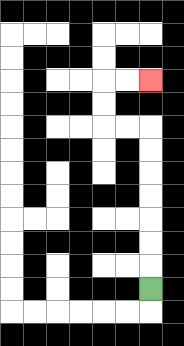{'start': '[6, 12]', 'end': '[6, 3]', 'path_directions': 'U,U,U,U,U,U,U,L,L,U,U,R,R', 'path_coordinates': '[[6, 12], [6, 11], [6, 10], [6, 9], [6, 8], [6, 7], [6, 6], [6, 5], [5, 5], [4, 5], [4, 4], [4, 3], [5, 3], [6, 3]]'}